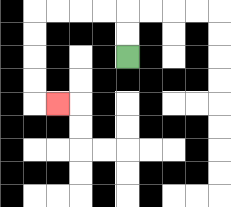{'start': '[5, 2]', 'end': '[2, 4]', 'path_directions': 'U,U,L,L,L,L,D,D,D,D,R', 'path_coordinates': '[[5, 2], [5, 1], [5, 0], [4, 0], [3, 0], [2, 0], [1, 0], [1, 1], [1, 2], [1, 3], [1, 4], [2, 4]]'}